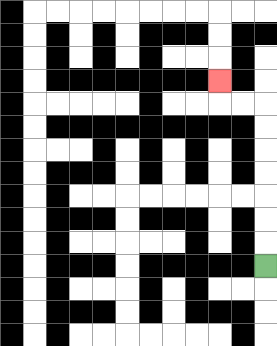{'start': '[11, 11]', 'end': '[9, 3]', 'path_directions': 'U,U,U,U,U,U,U,L,L,U', 'path_coordinates': '[[11, 11], [11, 10], [11, 9], [11, 8], [11, 7], [11, 6], [11, 5], [11, 4], [10, 4], [9, 4], [9, 3]]'}